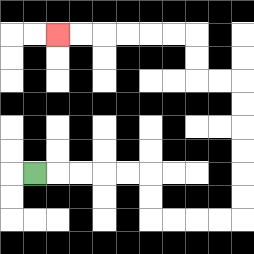{'start': '[1, 7]', 'end': '[2, 1]', 'path_directions': 'R,R,R,R,R,D,D,R,R,R,R,U,U,U,U,U,U,L,L,U,U,L,L,L,L,L,L', 'path_coordinates': '[[1, 7], [2, 7], [3, 7], [4, 7], [5, 7], [6, 7], [6, 8], [6, 9], [7, 9], [8, 9], [9, 9], [10, 9], [10, 8], [10, 7], [10, 6], [10, 5], [10, 4], [10, 3], [9, 3], [8, 3], [8, 2], [8, 1], [7, 1], [6, 1], [5, 1], [4, 1], [3, 1], [2, 1]]'}